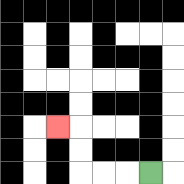{'start': '[6, 7]', 'end': '[2, 5]', 'path_directions': 'L,L,L,U,U,L', 'path_coordinates': '[[6, 7], [5, 7], [4, 7], [3, 7], [3, 6], [3, 5], [2, 5]]'}